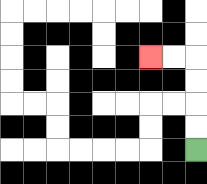{'start': '[8, 6]', 'end': '[6, 2]', 'path_directions': 'U,U,U,U,L,L', 'path_coordinates': '[[8, 6], [8, 5], [8, 4], [8, 3], [8, 2], [7, 2], [6, 2]]'}